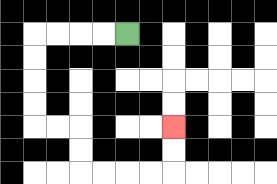{'start': '[5, 1]', 'end': '[7, 5]', 'path_directions': 'L,L,L,L,D,D,D,D,R,R,D,D,R,R,R,R,U,U', 'path_coordinates': '[[5, 1], [4, 1], [3, 1], [2, 1], [1, 1], [1, 2], [1, 3], [1, 4], [1, 5], [2, 5], [3, 5], [3, 6], [3, 7], [4, 7], [5, 7], [6, 7], [7, 7], [7, 6], [7, 5]]'}